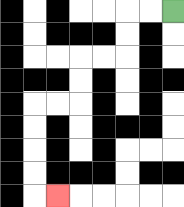{'start': '[7, 0]', 'end': '[2, 8]', 'path_directions': 'L,L,D,D,L,L,D,D,L,L,D,D,D,D,R', 'path_coordinates': '[[7, 0], [6, 0], [5, 0], [5, 1], [5, 2], [4, 2], [3, 2], [3, 3], [3, 4], [2, 4], [1, 4], [1, 5], [1, 6], [1, 7], [1, 8], [2, 8]]'}